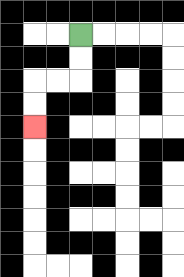{'start': '[3, 1]', 'end': '[1, 5]', 'path_directions': 'D,D,L,L,D,D', 'path_coordinates': '[[3, 1], [3, 2], [3, 3], [2, 3], [1, 3], [1, 4], [1, 5]]'}